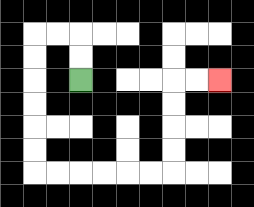{'start': '[3, 3]', 'end': '[9, 3]', 'path_directions': 'U,U,L,L,D,D,D,D,D,D,R,R,R,R,R,R,U,U,U,U,R,R', 'path_coordinates': '[[3, 3], [3, 2], [3, 1], [2, 1], [1, 1], [1, 2], [1, 3], [1, 4], [1, 5], [1, 6], [1, 7], [2, 7], [3, 7], [4, 7], [5, 7], [6, 7], [7, 7], [7, 6], [7, 5], [7, 4], [7, 3], [8, 3], [9, 3]]'}